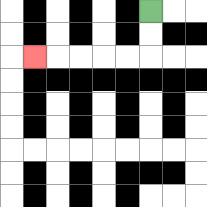{'start': '[6, 0]', 'end': '[1, 2]', 'path_directions': 'D,D,L,L,L,L,L', 'path_coordinates': '[[6, 0], [6, 1], [6, 2], [5, 2], [4, 2], [3, 2], [2, 2], [1, 2]]'}